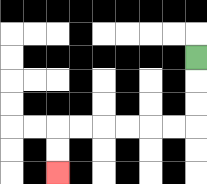{'start': '[8, 2]', 'end': '[2, 7]', 'path_directions': 'D,D,D,L,L,L,L,L,L,D,D', 'path_coordinates': '[[8, 2], [8, 3], [8, 4], [8, 5], [7, 5], [6, 5], [5, 5], [4, 5], [3, 5], [2, 5], [2, 6], [2, 7]]'}